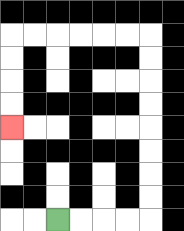{'start': '[2, 9]', 'end': '[0, 5]', 'path_directions': 'R,R,R,R,U,U,U,U,U,U,U,U,L,L,L,L,L,L,D,D,D,D', 'path_coordinates': '[[2, 9], [3, 9], [4, 9], [5, 9], [6, 9], [6, 8], [6, 7], [6, 6], [6, 5], [6, 4], [6, 3], [6, 2], [6, 1], [5, 1], [4, 1], [3, 1], [2, 1], [1, 1], [0, 1], [0, 2], [0, 3], [0, 4], [0, 5]]'}